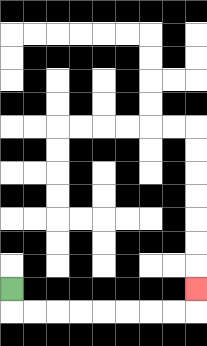{'start': '[0, 12]', 'end': '[8, 12]', 'path_directions': 'D,R,R,R,R,R,R,R,R,U', 'path_coordinates': '[[0, 12], [0, 13], [1, 13], [2, 13], [3, 13], [4, 13], [5, 13], [6, 13], [7, 13], [8, 13], [8, 12]]'}